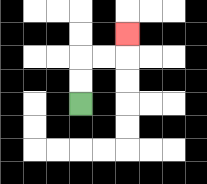{'start': '[3, 4]', 'end': '[5, 1]', 'path_directions': 'U,U,R,R,U', 'path_coordinates': '[[3, 4], [3, 3], [3, 2], [4, 2], [5, 2], [5, 1]]'}